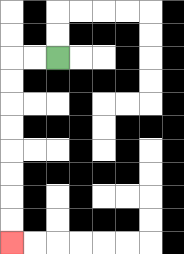{'start': '[2, 2]', 'end': '[0, 10]', 'path_directions': 'L,L,D,D,D,D,D,D,D,D', 'path_coordinates': '[[2, 2], [1, 2], [0, 2], [0, 3], [0, 4], [0, 5], [0, 6], [0, 7], [0, 8], [0, 9], [0, 10]]'}